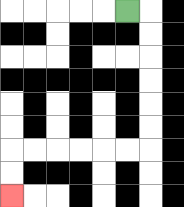{'start': '[5, 0]', 'end': '[0, 8]', 'path_directions': 'R,D,D,D,D,D,D,L,L,L,L,L,L,D,D', 'path_coordinates': '[[5, 0], [6, 0], [6, 1], [6, 2], [6, 3], [6, 4], [6, 5], [6, 6], [5, 6], [4, 6], [3, 6], [2, 6], [1, 6], [0, 6], [0, 7], [0, 8]]'}